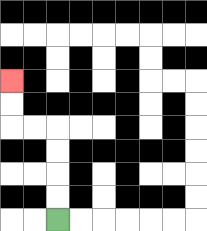{'start': '[2, 9]', 'end': '[0, 3]', 'path_directions': 'U,U,U,U,L,L,U,U', 'path_coordinates': '[[2, 9], [2, 8], [2, 7], [2, 6], [2, 5], [1, 5], [0, 5], [0, 4], [0, 3]]'}